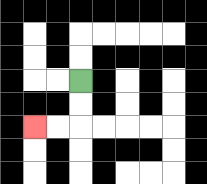{'start': '[3, 3]', 'end': '[1, 5]', 'path_directions': 'D,D,L,L', 'path_coordinates': '[[3, 3], [3, 4], [3, 5], [2, 5], [1, 5]]'}